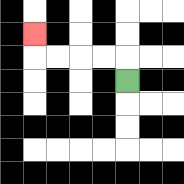{'start': '[5, 3]', 'end': '[1, 1]', 'path_directions': 'U,L,L,L,L,U', 'path_coordinates': '[[5, 3], [5, 2], [4, 2], [3, 2], [2, 2], [1, 2], [1, 1]]'}